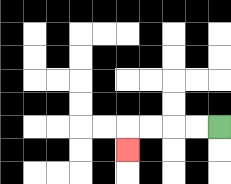{'start': '[9, 5]', 'end': '[5, 6]', 'path_directions': 'L,L,L,L,D', 'path_coordinates': '[[9, 5], [8, 5], [7, 5], [6, 5], [5, 5], [5, 6]]'}